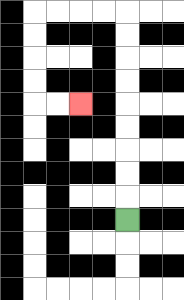{'start': '[5, 9]', 'end': '[3, 4]', 'path_directions': 'U,U,U,U,U,U,U,U,U,L,L,L,L,D,D,D,D,R,R', 'path_coordinates': '[[5, 9], [5, 8], [5, 7], [5, 6], [5, 5], [5, 4], [5, 3], [5, 2], [5, 1], [5, 0], [4, 0], [3, 0], [2, 0], [1, 0], [1, 1], [1, 2], [1, 3], [1, 4], [2, 4], [3, 4]]'}